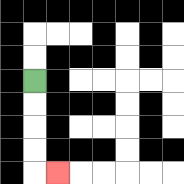{'start': '[1, 3]', 'end': '[2, 7]', 'path_directions': 'D,D,D,D,R', 'path_coordinates': '[[1, 3], [1, 4], [1, 5], [1, 6], [1, 7], [2, 7]]'}